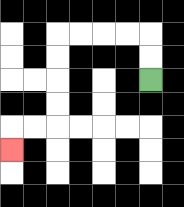{'start': '[6, 3]', 'end': '[0, 6]', 'path_directions': 'U,U,L,L,L,L,D,D,D,D,L,L,D', 'path_coordinates': '[[6, 3], [6, 2], [6, 1], [5, 1], [4, 1], [3, 1], [2, 1], [2, 2], [2, 3], [2, 4], [2, 5], [1, 5], [0, 5], [0, 6]]'}